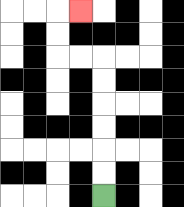{'start': '[4, 8]', 'end': '[3, 0]', 'path_directions': 'U,U,U,U,U,U,L,L,U,U,R', 'path_coordinates': '[[4, 8], [4, 7], [4, 6], [4, 5], [4, 4], [4, 3], [4, 2], [3, 2], [2, 2], [2, 1], [2, 0], [3, 0]]'}